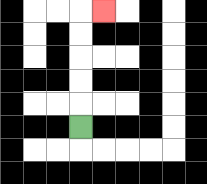{'start': '[3, 5]', 'end': '[4, 0]', 'path_directions': 'U,U,U,U,U,R', 'path_coordinates': '[[3, 5], [3, 4], [3, 3], [3, 2], [3, 1], [3, 0], [4, 0]]'}